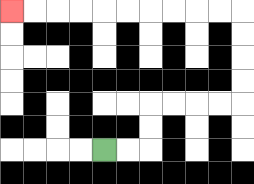{'start': '[4, 6]', 'end': '[0, 0]', 'path_directions': 'R,R,U,U,R,R,R,R,U,U,U,U,L,L,L,L,L,L,L,L,L,L', 'path_coordinates': '[[4, 6], [5, 6], [6, 6], [6, 5], [6, 4], [7, 4], [8, 4], [9, 4], [10, 4], [10, 3], [10, 2], [10, 1], [10, 0], [9, 0], [8, 0], [7, 0], [6, 0], [5, 0], [4, 0], [3, 0], [2, 0], [1, 0], [0, 0]]'}